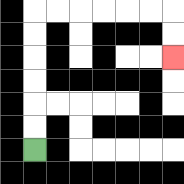{'start': '[1, 6]', 'end': '[7, 2]', 'path_directions': 'U,U,U,U,U,U,R,R,R,R,R,R,D,D', 'path_coordinates': '[[1, 6], [1, 5], [1, 4], [1, 3], [1, 2], [1, 1], [1, 0], [2, 0], [3, 0], [4, 0], [5, 0], [6, 0], [7, 0], [7, 1], [7, 2]]'}